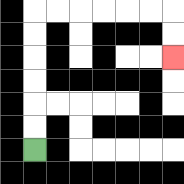{'start': '[1, 6]', 'end': '[7, 2]', 'path_directions': 'U,U,U,U,U,U,R,R,R,R,R,R,D,D', 'path_coordinates': '[[1, 6], [1, 5], [1, 4], [1, 3], [1, 2], [1, 1], [1, 0], [2, 0], [3, 0], [4, 0], [5, 0], [6, 0], [7, 0], [7, 1], [7, 2]]'}